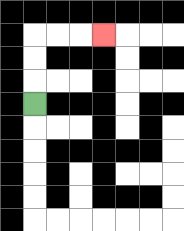{'start': '[1, 4]', 'end': '[4, 1]', 'path_directions': 'U,U,U,R,R,R', 'path_coordinates': '[[1, 4], [1, 3], [1, 2], [1, 1], [2, 1], [3, 1], [4, 1]]'}